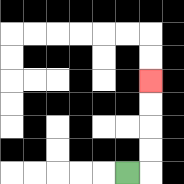{'start': '[5, 7]', 'end': '[6, 3]', 'path_directions': 'R,U,U,U,U', 'path_coordinates': '[[5, 7], [6, 7], [6, 6], [6, 5], [6, 4], [6, 3]]'}